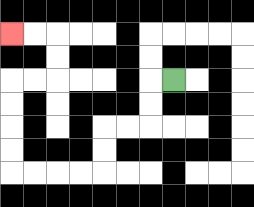{'start': '[7, 3]', 'end': '[0, 1]', 'path_directions': 'L,D,D,L,L,D,D,L,L,L,L,U,U,U,U,R,R,U,U,L,L', 'path_coordinates': '[[7, 3], [6, 3], [6, 4], [6, 5], [5, 5], [4, 5], [4, 6], [4, 7], [3, 7], [2, 7], [1, 7], [0, 7], [0, 6], [0, 5], [0, 4], [0, 3], [1, 3], [2, 3], [2, 2], [2, 1], [1, 1], [0, 1]]'}